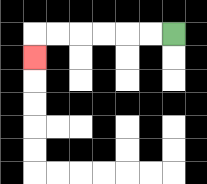{'start': '[7, 1]', 'end': '[1, 2]', 'path_directions': 'L,L,L,L,L,L,D', 'path_coordinates': '[[7, 1], [6, 1], [5, 1], [4, 1], [3, 1], [2, 1], [1, 1], [1, 2]]'}